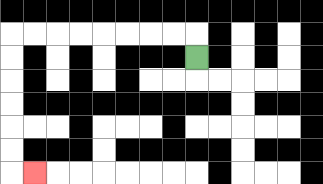{'start': '[8, 2]', 'end': '[1, 7]', 'path_directions': 'U,L,L,L,L,L,L,L,L,D,D,D,D,D,D,R', 'path_coordinates': '[[8, 2], [8, 1], [7, 1], [6, 1], [5, 1], [4, 1], [3, 1], [2, 1], [1, 1], [0, 1], [0, 2], [0, 3], [0, 4], [0, 5], [0, 6], [0, 7], [1, 7]]'}